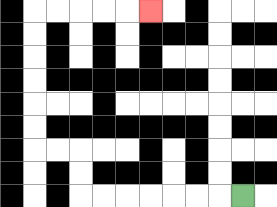{'start': '[10, 8]', 'end': '[6, 0]', 'path_directions': 'L,L,L,L,L,L,L,U,U,L,L,U,U,U,U,U,U,R,R,R,R,R', 'path_coordinates': '[[10, 8], [9, 8], [8, 8], [7, 8], [6, 8], [5, 8], [4, 8], [3, 8], [3, 7], [3, 6], [2, 6], [1, 6], [1, 5], [1, 4], [1, 3], [1, 2], [1, 1], [1, 0], [2, 0], [3, 0], [4, 0], [5, 0], [6, 0]]'}